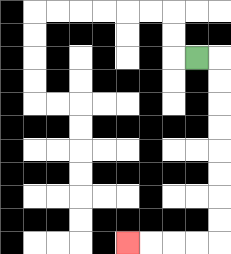{'start': '[8, 2]', 'end': '[5, 10]', 'path_directions': 'R,D,D,D,D,D,D,D,D,L,L,L,L', 'path_coordinates': '[[8, 2], [9, 2], [9, 3], [9, 4], [9, 5], [9, 6], [9, 7], [9, 8], [9, 9], [9, 10], [8, 10], [7, 10], [6, 10], [5, 10]]'}